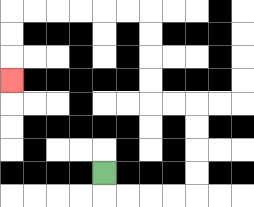{'start': '[4, 7]', 'end': '[0, 3]', 'path_directions': 'D,R,R,R,R,U,U,U,U,L,L,U,U,U,U,L,L,L,L,L,L,D,D,D', 'path_coordinates': '[[4, 7], [4, 8], [5, 8], [6, 8], [7, 8], [8, 8], [8, 7], [8, 6], [8, 5], [8, 4], [7, 4], [6, 4], [6, 3], [6, 2], [6, 1], [6, 0], [5, 0], [4, 0], [3, 0], [2, 0], [1, 0], [0, 0], [0, 1], [0, 2], [0, 3]]'}